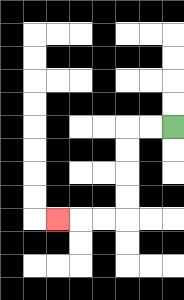{'start': '[7, 5]', 'end': '[2, 9]', 'path_directions': 'L,L,D,D,D,D,L,L,L', 'path_coordinates': '[[7, 5], [6, 5], [5, 5], [5, 6], [5, 7], [5, 8], [5, 9], [4, 9], [3, 9], [2, 9]]'}